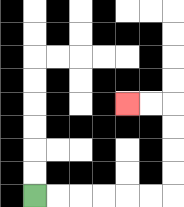{'start': '[1, 8]', 'end': '[5, 4]', 'path_directions': 'R,R,R,R,R,R,U,U,U,U,L,L', 'path_coordinates': '[[1, 8], [2, 8], [3, 8], [4, 8], [5, 8], [6, 8], [7, 8], [7, 7], [7, 6], [7, 5], [7, 4], [6, 4], [5, 4]]'}